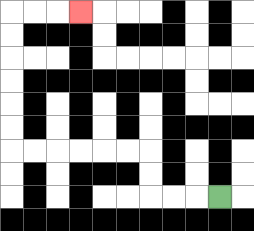{'start': '[9, 8]', 'end': '[3, 0]', 'path_directions': 'L,L,L,U,U,L,L,L,L,L,L,U,U,U,U,U,U,R,R,R', 'path_coordinates': '[[9, 8], [8, 8], [7, 8], [6, 8], [6, 7], [6, 6], [5, 6], [4, 6], [3, 6], [2, 6], [1, 6], [0, 6], [0, 5], [0, 4], [0, 3], [0, 2], [0, 1], [0, 0], [1, 0], [2, 0], [3, 0]]'}